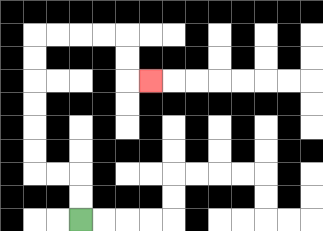{'start': '[3, 9]', 'end': '[6, 3]', 'path_directions': 'U,U,L,L,U,U,U,U,U,U,R,R,R,R,D,D,R', 'path_coordinates': '[[3, 9], [3, 8], [3, 7], [2, 7], [1, 7], [1, 6], [1, 5], [1, 4], [1, 3], [1, 2], [1, 1], [2, 1], [3, 1], [4, 1], [5, 1], [5, 2], [5, 3], [6, 3]]'}